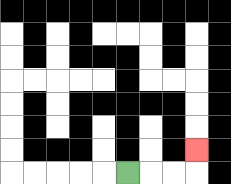{'start': '[5, 7]', 'end': '[8, 6]', 'path_directions': 'R,R,R,U', 'path_coordinates': '[[5, 7], [6, 7], [7, 7], [8, 7], [8, 6]]'}